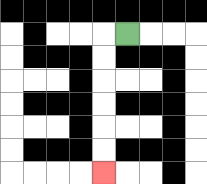{'start': '[5, 1]', 'end': '[4, 7]', 'path_directions': 'L,D,D,D,D,D,D', 'path_coordinates': '[[5, 1], [4, 1], [4, 2], [4, 3], [4, 4], [4, 5], [4, 6], [4, 7]]'}